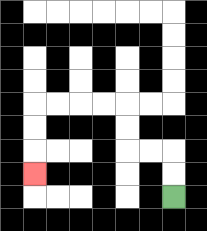{'start': '[7, 8]', 'end': '[1, 7]', 'path_directions': 'U,U,L,L,U,U,L,L,L,L,D,D,D', 'path_coordinates': '[[7, 8], [7, 7], [7, 6], [6, 6], [5, 6], [5, 5], [5, 4], [4, 4], [3, 4], [2, 4], [1, 4], [1, 5], [1, 6], [1, 7]]'}